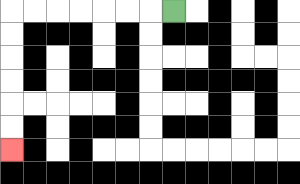{'start': '[7, 0]', 'end': '[0, 6]', 'path_directions': 'L,L,L,L,L,L,L,D,D,D,D,D,D', 'path_coordinates': '[[7, 0], [6, 0], [5, 0], [4, 0], [3, 0], [2, 0], [1, 0], [0, 0], [0, 1], [0, 2], [0, 3], [0, 4], [0, 5], [0, 6]]'}